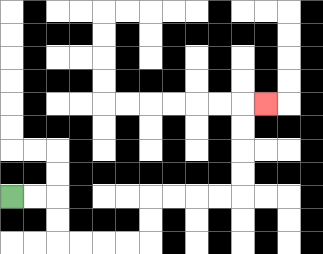{'start': '[0, 8]', 'end': '[11, 4]', 'path_directions': 'R,R,D,D,R,R,R,R,U,U,R,R,R,R,U,U,U,U,R', 'path_coordinates': '[[0, 8], [1, 8], [2, 8], [2, 9], [2, 10], [3, 10], [4, 10], [5, 10], [6, 10], [6, 9], [6, 8], [7, 8], [8, 8], [9, 8], [10, 8], [10, 7], [10, 6], [10, 5], [10, 4], [11, 4]]'}